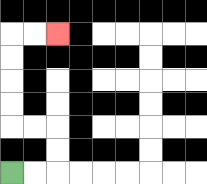{'start': '[0, 7]', 'end': '[2, 1]', 'path_directions': 'R,R,U,U,L,L,U,U,U,U,R,R', 'path_coordinates': '[[0, 7], [1, 7], [2, 7], [2, 6], [2, 5], [1, 5], [0, 5], [0, 4], [0, 3], [0, 2], [0, 1], [1, 1], [2, 1]]'}